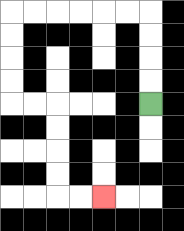{'start': '[6, 4]', 'end': '[4, 8]', 'path_directions': 'U,U,U,U,L,L,L,L,L,L,D,D,D,D,R,R,D,D,D,D,R,R', 'path_coordinates': '[[6, 4], [6, 3], [6, 2], [6, 1], [6, 0], [5, 0], [4, 0], [3, 0], [2, 0], [1, 0], [0, 0], [0, 1], [0, 2], [0, 3], [0, 4], [1, 4], [2, 4], [2, 5], [2, 6], [2, 7], [2, 8], [3, 8], [4, 8]]'}